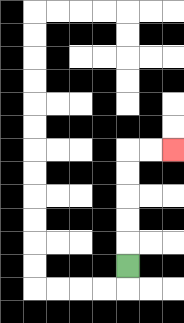{'start': '[5, 11]', 'end': '[7, 6]', 'path_directions': 'U,U,U,U,U,R,R', 'path_coordinates': '[[5, 11], [5, 10], [5, 9], [5, 8], [5, 7], [5, 6], [6, 6], [7, 6]]'}